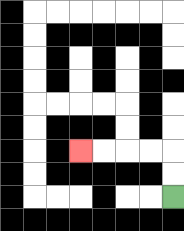{'start': '[7, 8]', 'end': '[3, 6]', 'path_directions': 'U,U,L,L,L,L', 'path_coordinates': '[[7, 8], [7, 7], [7, 6], [6, 6], [5, 6], [4, 6], [3, 6]]'}